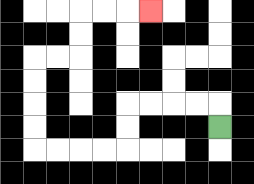{'start': '[9, 5]', 'end': '[6, 0]', 'path_directions': 'U,L,L,L,L,D,D,L,L,L,L,U,U,U,U,R,R,U,U,R,R,R', 'path_coordinates': '[[9, 5], [9, 4], [8, 4], [7, 4], [6, 4], [5, 4], [5, 5], [5, 6], [4, 6], [3, 6], [2, 6], [1, 6], [1, 5], [1, 4], [1, 3], [1, 2], [2, 2], [3, 2], [3, 1], [3, 0], [4, 0], [5, 0], [6, 0]]'}